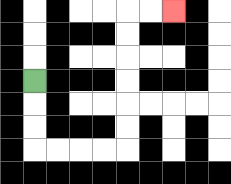{'start': '[1, 3]', 'end': '[7, 0]', 'path_directions': 'D,D,D,R,R,R,R,U,U,U,U,U,U,R,R', 'path_coordinates': '[[1, 3], [1, 4], [1, 5], [1, 6], [2, 6], [3, 6], [4, 6], [5, 6], [5, 5], [5, 4], [5, 3], [5, 2], [5, 1], [5, 0], [6, 0], [7, 0]]'}